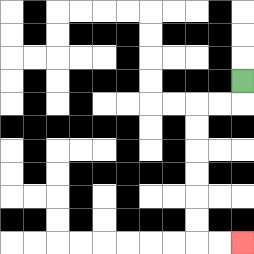{'start': '[10, 3]', 'end': '[10, 10]', 'path_directions': 'D,L,L,D,D,D,D,D,D,R,R', 'path_coordinates': '[[10, 3], [10, 4], [9, 4], [8, 4], [8, 5], [8, 6], [8, 7], [8, 8], [8, 9], [8, 10], [9, 10], [10, 10]]'}